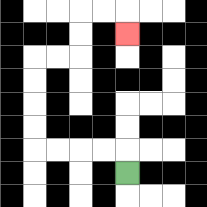{'start': '[5, 7]', 'end': '[5, 1]', 'path_directions': 'U,L,L,L,L,U,U,U,U,R,R,U,U,R,R,D', 'path_coordinates': '[[5, 7], [5, 6], [4, 6], [3, 6], [2, 6], [1, 6], [1, 5], [1, 4], [1, 3], [1, 2], [2, 2], [3, 2], [3, 1], [3, 0], [4, 0], [5, 0], [5, 1]]'}